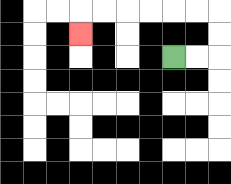{'start': '[7, 2]', 'end': '[3, 1]', 'path_directions': 'R,R,U,U,L,L,L,L,L,L,D', 'path_coordinates': '[[7, 2], [8, 2], [9, 2], [9, 1], [9, 0], [8, 0], [7, 0], [6, 0], [5, 0], [4, 0], [3, 0], [3, 1]]'}